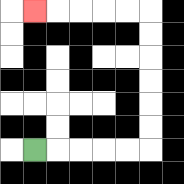{'start': '[1, 6]', 'end': '[1, 0]', 'path_directions': 'R,R,R,R,R,U,U,U,U,U,U,L,L,L,L,L', 'path_coordinates': '[[1, 6], [2, 6], [3, 6], [4, 6], [5, 6], [6, 6], [6, 5], [6, 4], [6, 3], [6, 2], [6, 1], [6, 0], [5, 0], [4, 0], [3, 0], [2, 0], [1, 0]]'}